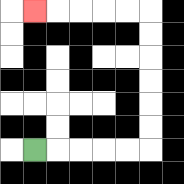{'start': '[1, 6]', 'end': '[1, 0]', 'path_directions': 'R,R,R,R,R,U,U,U,U,U,U,L,L,L,L,L', 'path_coordinates': '[[1, 6], [2, 6], [3, 6], [4, 6], [5, 6], [6, 6], [6, 5], [6, 4], [6, 3], [6, 2], [6, 1], [6, 0], [5, 0], [4, 0], [3, 0], [2, 0], [1, 0]]'}